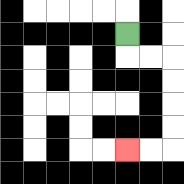{'start': '[5, 1]', 'end': '[5, 6]', 'path_directions': 'D,R,R,D,D,D,D,L,L', 'path_coordinates': '[[5, 1], [5, 2], [6, 2], [7, 2], [7, 3], [7, 4], [7, 5], [7, 6], [6, 6], [5, 6]]'}